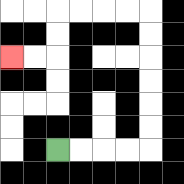{'start': '[2, 6]', 'end': '[0, 2]', 'path_directions': 'R,R,R,R,U,U,U,U,U,U,L,L,L,L,D,D,L,L', 'path_coordinates': '[[2, 6], [3, 6], [4, 6], [5, 6], [6, 6], [6, 5], [6, 4], [6, 3], [6, 2], [6, 1], [6, 0], [5, 0], [4, 0], [3, 0], [2, 0], [2, 1], [2, 2], [1, 2], [0, 2]]'}